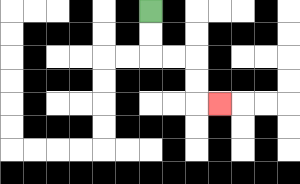{'start': '[6, 0]', 'end': '[9, 4]', 'path_directions': 'D,D,R,R,D,D,R', 'path_coordinates': '[[6, 0], [6, 1], [6, 2], [7, 2], [8, 2], [8, 3], [8, 4], [9, 4]]'}